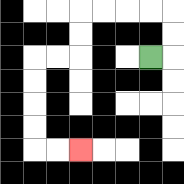{'start': '[6, 2]', 'end': '[3, 6]', 'path_directions': 'R,U,U,L,L,L,L,D,D,L,L,D,D,D,D,R,R', 'path_coordinates': '[[6, 2], [7, 2], [7, 1], [7, 0], [6, 0], [5, 0], [4, 0], [3, 0], [3, 1], [3, 2], [2, 2], [1, 2], [1, 3], [1, 4], [1, 5], [1, 6], [2, 6], [3, 6]]'}